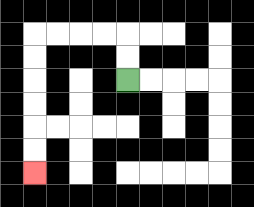{'start': '[5, 3]', 'end': '[1, 7]', 'path_directions': 'U,U,L,L,L,L,D,D,D,D,D,D', 'path_coordinates': '[[5, 3], [5, 2], [5, 1], [4, 1], [3, 1], [2, 1], [1, 1], [1, 2], [1, 3], [1, 4], [1, 5], [1, 6], [1, 7]]'}